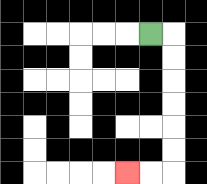{'start': '[6, 1]', 'end': '[5, 7]', 'path_directions': 'R,D,D,D,D,D,D,L,L', 'path_coordinates': '[[6, 1], [7, 1], [7, 2], [7, 3], [7, 4], [7, 5], [7, 6], [7, 7], [6, 7], [5, 7]]'}